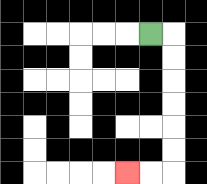{'start': '[6, 1]', 'end': '[5, 7]', 'path_directions': 'R,D,D,D,D,D,D,L,L', 'path_coordinates': '[[6, 1], [7, 1], [7, 2], [7, 3], [7, 4], [7, 5], [7, 6], [7, 7], [6, 7], [5, 7]]'}